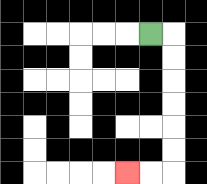{'start': '[6, 1]', 'end': '[5, 7]', 'path_directions': 'R,D,D,D,D,D,D,L,L', 'path_coordinates': '[[6, 1], [7, 1], [7, 2], [7, 3], [7, 4], [7, 5], [7, 6], [7, 7], [6, 7], [5, 7]]'}